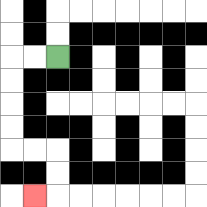{'start': '[2, 2]', 'end': '[1, 8]', 'path_directions': 'L,L,D,D,D,D,R,R,D,D,L', 'path_coordinates': '[[2, 2], [1, 2], [0, 2], [0, 3], [0, 4], [0, 5], [0, 6], [1, 6], [2, 6], [2, 7], [2, 8], [1, 8]]'}